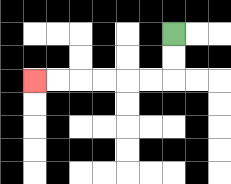{'start': '[7, 1]', 'end': '[1, 3]', 'path_directions': 'D,D,L,L,L,L,L,L', 'path_coordinates': '[[7, 1], [7, 2], [7, 3], [6, 3], [5, 3], [4, 3], [3, 3], [2, 3], [1, 3]]'}